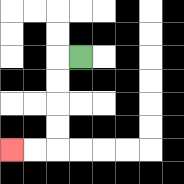{'start': '[3, 2]', 'end': '[0, 6]', 'path_directions': 'L,D,D,D,D,L,L', 'path_coordinates': '[[3, 2], [2, 2], [2, 3], [2, 4], [2, 5], [2, 6], [1, 6], [0, 6]]'}